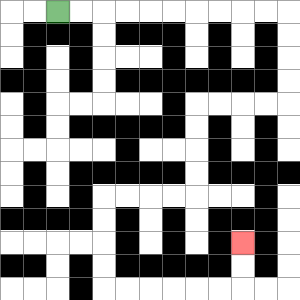{'start': '[2, 0]', 'end': '[10, 10]', 'path_directions': 'R,R,R,R,R,R,R,R,R,R,D,D,D,D,L,L,L,L,D,D,D,D,L,L,L,L,D,D,D,D,R,R,R,R,R,R,U,U', 'path_coordinates': '[[2, 0], [3, 0], [4, 0], [5, 0], [6, 0], [7, 0], [8, 0], [9, 0], [10, 0], [11, 0], [12, 0], [12, 1], [12, 2], [12, 3], [12, 4], [11, 4], [10, 4], [9, 4], [8, 4], [8, 5], [8, 6], [8, 7], [8, 8], [7, 8], [6, 8], [5, 8], [4, 8], [4, 9], [4, 10], [4, 11], [4, 12], [5, 12], [6, 12], [7, 12], [8, 12], [9, 12], [10, 12], [10, 11], [10, 10]]'}